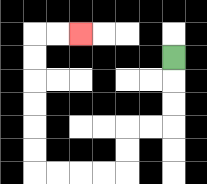{'start': '[7, 2]', 'end': '[3, 1]', 'path_directions': 'D,D,D,L,L,D,D,L,L,L,L,U,U,U,U,U,U,R,R', 'path_coordinates': '[[7, 2], [7, 3], [7, 4], [7, 5], [6, 5], [5, 5], [5, 6], [5, 7], [4, 7], [3, 7], [2, 7], [1, 7], [1, 6], [1, 5], [1, 4], [1, 3], [1, 2], [1, 1], [2, 1], [3, 1]]'}